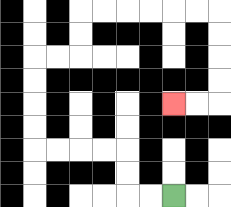{'start': '[7, 8]', 'end': '[7, 4]', 'path_directions': 'L,L,U,U,L,L,L,L,U,U,U,U,R,R,U,U,R,R,R,R,R,R,D,D,D,D,L,L', 'path_coordinates': '[[7, 8], [6, 8], [5, 8], [5, 7], [5, 6], [4, 6], [3, 6], [2, 6], [1, 6], [1, 5], [1, 4], [1, 3], [1, 2], [2, 2], [3, 2], [3, 1], [3, 0], [4, 0], [5, 0], [6, 0], [7, 0], [8, 0], [9, 0], [9, 1], [9, 2], [9, 3], [9, 4], [8, 4], [7, 4]]'}